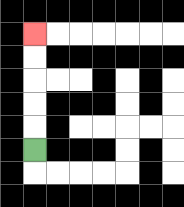{'start': '[1, 6]', 'end': '[1, 1]', 'path_directions': 'U,U,U,U,U', 'path_coordinates': '[[1, 6], [1, 5], [1, 4], [1, 3], [1, 2], [1, 1]]'}